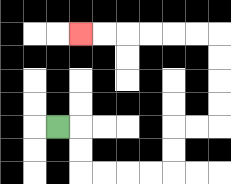{'start': '[2, 5]', 'end': '[3, 1]', 'path_directions': 'R,D,D,R,R,R,R,U,U,R,R,U,U,U,U,L,L,L,L,L,L', 'path_coordinates': '[[2, 5], [3, 5], [3, 6], [3, 7], [4, 7], [5, 7], [6, 7], [7, 7], [7, 6], [7, 5], [8, 5], [9, 5], [9, 4], [9, 3], [9, 2], [9, 1], [8, 1], [7, 1], [6, 1], [5, 1], [4, 1], [3, 1]]'}